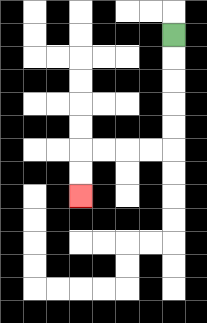{'start': '[7, 1]', 'end': '[3, 8]', 'path_directions': 'D,D,D,D,D,L,L,L,L,D,D', 'path_coordinates': '[[7, 1], [7, 2], [7, 3], [7, 4], [7, 5], [7, 6], [6, 6], [5, 6], [4, 6], [3, 6], [3, 7], [3, 8]]'}